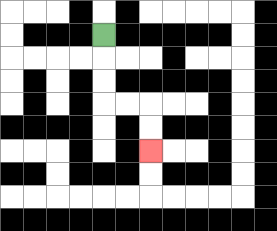{'start': '[4, 1]', 'end': '[6, 6]', 'path_directions': 'D,D,D,R,R,D,D', 'path_coordinates': '[[4, 1], [4, 2], [4, 3], [4, 4], [5, 4], [6, 4], [6, 5], [6, 6]]'}